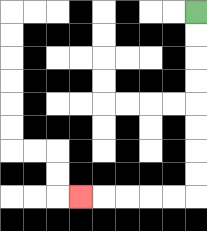{'start': '[8, 0]', 'end': '[3, 8]', 'path_directions': 'D,D,D,D,D,D,D,D,L,L,L,L,L', 'path_coordinates': '[[8, 0], [8, 1], [8, 2], [8, 3], [8, 4], [8, 5], [8, 6], [8, 7], [8, 8], [7, 8], [6, 8], [5, 8], [4, 8], [3, 8]]'}